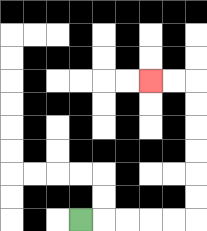{'start': '[3, 9]', 'end': '[6, 3]', 'path_directions': 'R,R,R,R,R,U,U,U,U,U,U,L,L', 'path_coordinates': '[[3, 9], [4, 9], [5, 9], [6, 9], [7, 9], [8, 9], [8, 8], [8, 7], [8, 6], [8, 5], [8, 4], [8, 3], [7, 3], [6, 3]]'}